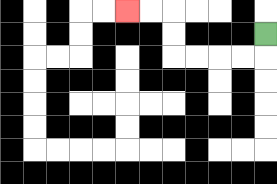{'start': '[11, 1]', 'end': '[5, 0]', 'path_directions': 'D,L,L,L,L,U,U,L,L', 'path_coordinates': '[[11, 1], [11, 2], [10, 2], [9, 2], [8, 2], [7, 2], [7, 1], [7, 0], [6, 0], [5, 0]]'}